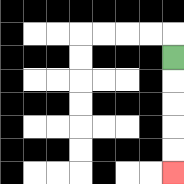{'start': '[7, 2]', 'end': '[7, 7]', 'path_directions': 'D,D,D,D,D', 'path_coordinates': '[[7, 2], [7, 3], [7, 4], [7, 5], [7, 6], [7, 7]]'}